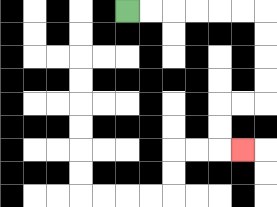{'start': '[5, 0]', 'end': '[10, 6]', 'path_directions': 'R,R,R,R,R,R,D,D,D,D,L,L,D,D,R', 'path_coordinates': '[[5, 0], [6, 0], [7, 0], [8, 0], [9, 0], [10, 0], [11, 0], [11, 1], [11, 2], [11, 3], [11, 4], [10, 4], [9, 4], [9, 5], [9, 6], [10, 6]]'}